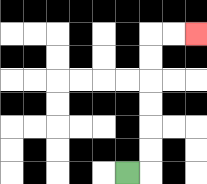{'start': '[5, 7]', 'end': '[8, 1]', 'path_directions': 'R,U,U,U,U,U,U,R,R', 'path_coordinates': '[[5, 7], [6, 7], [6, 6], [6, 5], [6, 4], [6, 3], [6, 2], [6, 1], [7, 1], [8, 1]]'}